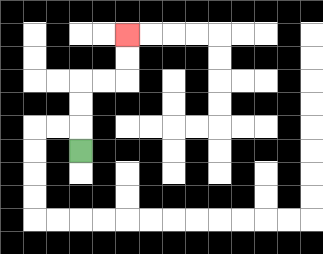{'start': '[3, 6]', 'end': '[5, 1]', 'path_directions': 'U,U,U,R,R,U,U', 'path_coordinates': '[[3, 6], [3, 5], [3, 4], [3, 3], [4, 3], [5, 3], [5, 2], [5, 1]]'}